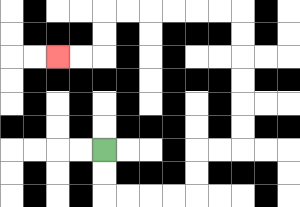{'start': '[4, 6]', 'end': '[2, 2]', 'path_directions': 'D,D,R,R,R,R,U,U,R,R,U,U,U,U,U,U,L,L,L,L,L,L,D,D,L,L', 'path_coordinates': '[[4, 6], [4, 7], [4, 8], [5, 8], [6, 8], [7, 8], [8, 8], [8, 7], [8, 6], [9, 6], [10, 6], [10, 5], [10, 4], [10, 3], [10, 2], [10, 1], [10, 0], [9, 0], [8, 0], [7, 0], [6, 0], [5, 0], [4, 0], [4, 1], [4, 2], [3, 2], [2, 2]]'}